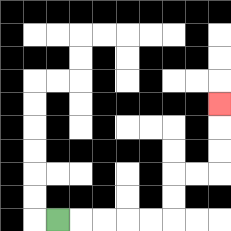{'start': '[2, 9]', 'end': '[9, 4]', 'path_directions': 'R,R,R,R,R,U,U,R,R,U,U,U', 'path_coordinates': '[[2, 9], [3, 9], [4, 9], [5, 9], [6, 9], [7, 9], [7, 8], [7, 7], [8, 7], [9, 7], [9, 6], [9, 5], [9, 4]]'}